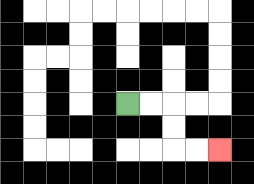{'start': '[5, 4]', 'end': '[9, 6]', 'path_directions': 'R,R,D,D,R,R', 'path_coordinates': '[[5, 4], [6, 4], [7, 4], [7, 5], [7, 6], [8, 6], [9, 6]]'}